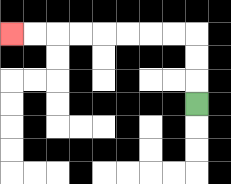{'start': '[8, 4]', 'end': '[0, 1]', 'path_directions': 'U,U,U,L,L,L,L,L,L,L,L', 'path_coordinates': '[[8, 4], [8, 3], [8, 2], [8, 1], [7, 1], [6, 1], [5, 1], [4, 1], [3, 1], [2, 1], [1, 1], [0, 1]]'}